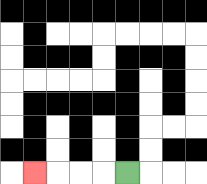{'start': '[5, 7]', 'end': '[1, 7]', 'path_directions': 'L,L,L,L', 'path_coordinates': '[[5, 7], [4, 7], [3, 7], [2, 7], [1, 7]]'}